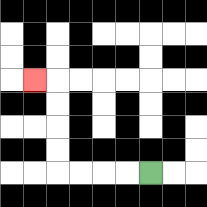{'start': '[6, 7]', 'end': '[1, 3]', 'path_directions': 'L,L,L,L,U,U,U,U,L', 'path_coordinates': '[[6, 7], [5, 7], [4, 7], [3, 7], [2, 7], [2, 6], [2, 5], [2, 4], [2, 3], [1, 3]]'}